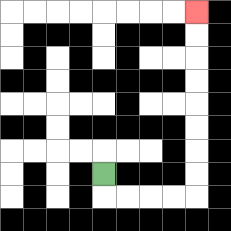{'start': '[4, 7]', 'end': '[8, 0]', 'path_directions': 'D,R,R,R,R,U,U,U,U,U,U,U,U', 'path_coordinates': '[[4, 7], [4, 8], [5, 8], [6, 8], [7, 8], [8, 8], [8, 7], [8, 6], [8, 5], [8, 4], [8, 3], [8, 2], [8, 1], [8, 0]]'}